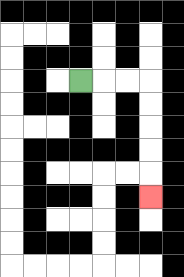{'start': '[3, 3]', 'end': '[6, 8]', 'path_directions': 'R,R,R,D,D,D,D,D', 'path_coordinates': '[[3, 3], [4, 3], [5, 3], [6, 3], [6, 4], [6, 5], [6, 6], [6, 7], [6, 8]]'}